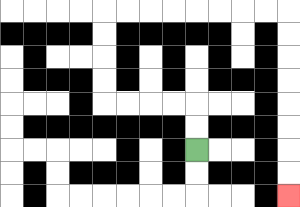{'start': '[8, 6]', 'end': '[12, 8]', 'path_directions': 'U,U,L,L,L,L,U,U,U,U,R,R,R,R,R,R,R,R,D,D,D,D,D,D,D,D', 'path_coordinates': '[[8, 6], [8, 5], [8, 4], [7, 4], [6, 4], [5, 4], [4, 4], [4, 3], [4, 2], [4, 1], [4, 0], [5, 0], [6, 0], [7, 0], [8, 0], [9, 0], [10, 0], [11, 0], [12, 0], [12, 1], [12, 2], [12, 3], [12, 4], [12, 5], [12, 6], [12, 7], [12, 8]]'}